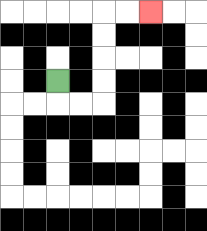{'start': '[2, 3]', 'end': '[6, 0]', 'path_directions': 'D,R,R,U,U,U,U,R,R', 'path_coordinates': '[[2, 3], [2, 4], [3, 4], [4, 4], [4, 3], [4, 2], [4, 1], [4, 0], [5, 0], [6, 0]]'}